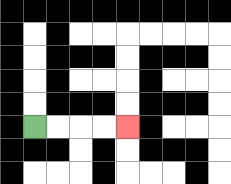{'start': '[1, 5]', 'end': '[5, 5]', 'path_directions': 'R,R,R,R', 'path_coordinates': '[[1, 5], [2, 5], [3, 5], [4, 5], [5, 5]]'}